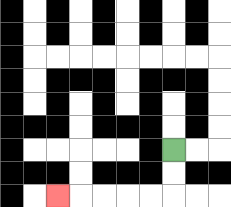{'start': '[7, 6]', 'end': '[2, 8]', 'path_directions': 'D,D,L,L,L,L,L', 'path_coordinates': '[[7, 6], [7, 7], [7, 8], [6, 8], [5, 8], [4, 8], [3, 8], [2, 8]]'}